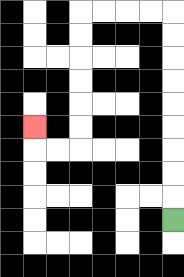{'start': '[7, 9]', 'end': '[1, 5]', 'path_directions': 'U,U,U,U,U,U,U,U,U,L,L,L,L,D,D,D,D,D,D,L,L,U', 'path_coordinates': '[[7, 9], [7, 8], [7, 7], [7, 6], [7, 5], [7, 4], [7, 3], [7, 2], [7, 1], [7, 0], [6, 0], [5, 0], [4, 0], [3, 0], [3, 1], [3, 2], [3, 3], [3, 4], [3, 5], [3, 6], [2, 6], [1, 6], [1, 5]]'}